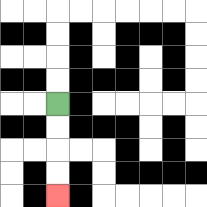{'start': '[2, 4]', 'end': '[2, 8]', 'path_directions': 'D,D,D,D', 'path_coordinates': '[[2, 4], [2, 5], [2, 6], [2, 7], [2, 8]]'}